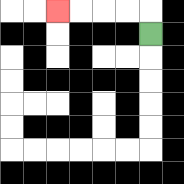{'start': '[6, 1]', 'end': '[2, 0]', 'path_directions': 'U,L,L,L,L', 'path_coordinates': '[[6, 1], [6, 0], [5, 0], [4, 0], [3, 0], [2, 0]]'}